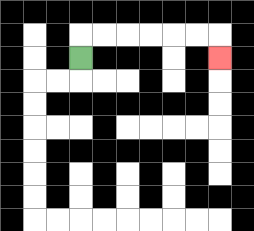{'start': '[3, 2]', 'end': '[9, 2]', 'path_directions': 'U,R,R,R,R,R,R,D', 'path_coordinates': '[[3, 2], [3, 1], [4, 1], [5, 1], [6, 1], [7, 1], [8, 1], [9, 1], [9, 2]]'}